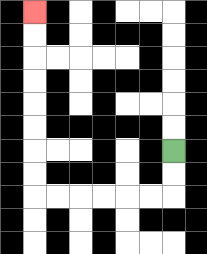{'start': '[7, 6]', 'end': '[1, 0]', 'path_directions': 'D,D,L,L,L,L,L,L,U,U,U,U,U,U,U,U', 'path_coordinates': '[[7, 6], [7, 7], [7, 8], [6, 8], [5, 8], [4, 8], [3, 8], [2, 8], [1, 8], [1, 7], [1, 6], [1, 5], [1, 4], [1, 3], [1, 2], [1, 1], [1, 0]]'}